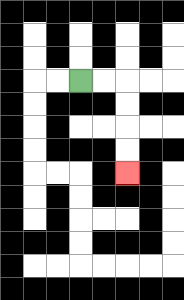{'start': '[3, 3]', 'end': '[5, 7]', 'path_directions': 'R,R,D,D,D,D', 'path_coordinates': '[[3, 3], [4, 3], [5, 3], [5, 4], [5, 5], [5, 6], [5, 7]]'}